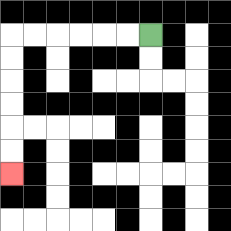{'start': '[6, 1]', 'end': '[0, 7]', 'path_directions': 'L,L,L,L,L,L,D,D,D,D,D,D', 'path_coordinates': '[[6, 1], [5, 1], [4, 1], [3, 1], [2, 1], [1, 1], [0, 1], [0, 2], [0, 3], [0, 4], [0, 5], [0, 6], [0, 7]]'}